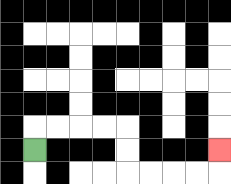{'start': '[1, 6]', 'end': '[9, 6]', 'path_directions': 'U,R,R,R,R,D,D,R,R,R,R,U', 'path_coordinates': '[[1, 6], [1, 5], [2, 5], [3, 5], [4, 5], [5, 5], [5, 6], [5, 7], [6, 7], [7, 7], [8, 7], [9, 7], [9, 6]]'}